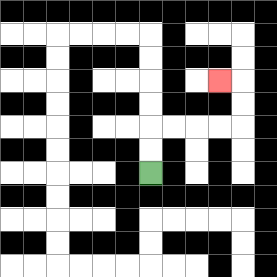{'start': '[6, 7]', 'end': '[9, 3]', 'path_directions': 'U,U,R,R,R,R,U,U,L', 'path_coordinates': '[[6, 7], [6, 6], [6, 5], [7, 5], [8, 5], [9, 5], [10, 5], [10, 4], [10, 3], [9, 3]]'}